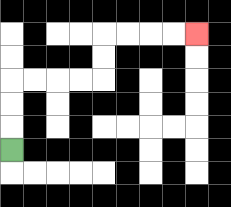{'start': '[0, 6]', 'end': '[8, 1]', 'path_directions': 'U,U,U,R,R,R,R,U,U,R,R,R,R', 'path_coordinates': '[[0, 6], [0, 5], [0, 4], [0, 3], [1, 3], [2, 3], [3, 3], [4, 3], [4, 2], [4, 1], [5, 1], [6, 1], [7, 1], [8, 1]]'}